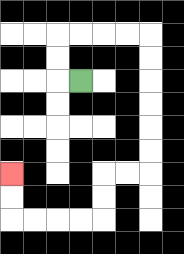{'start': '[3, 3]', 'end': '[0, 7]', 'path_directions': 'L,U,U,R,R,R,R,D,D,D,D,D,D,L,L,D,D,L,L,L,L,U,U', 'path_coordinates': '[[3, 3], [2, 3], [2, 2], [2, 1], [3, 1], [4, 1], [5, 1], [6, 1], [6, 2], [6, 3], [6, 4], [6, 5], [6, 6], [6, 7], [5, 7], [4, 7], [4, 8], [4, 9], [3, 9], [2, 9], [1, 9], [0, 9], [0, 8], [0, 7]]'}